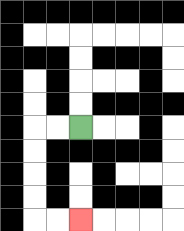{'start': '[3, 5]', 'end': '[3, 9]', 'path_directions': 'L,L,D,D,D,D,R,R', 'path_coordinates': '[[3, 5], [2, 5], [1, 5], [1, 6], [1, 7], [1, 8], [1, 9], [2, 9], [3, 9]]'}